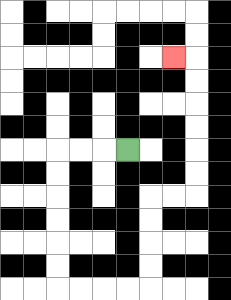{'start': '[5, 6]', 'end': '[7, 2]', 'path_directions': 'L,L,L,D,D,D,D,D,D,R,R,R,R,U,U,U,U,R,R,U,U,U,U,U,U,L', 'path_coordinates': '[[5, 6], [4, 6], [3, 6], [2, 6], [2, 7], [2, 8], [2, 9], [2, 10], [2, 11], [2, 12], [3, 12], [4, 12], [5, 12], [6, 12], [6, 11], [6, 10], [6, 9], [6, 8], [7, 8], [8, 8], [8, 7], [8, 6], [8, 5], [8, 4], [8, 3], [8, 2], [7, 2]]'}